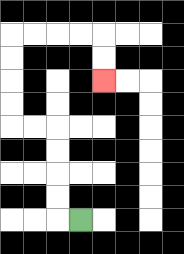{'start': '[3, 9]', 'end': '[4, 3]', 'path_directions': 'L,U,U,U,U,L,L,U,U,U,U,R,R,R,R,D,D', 'path_coordinates': '[[3, 9], [2, 9], [2, 8], [2, 7], [2, 6], [2, 5], [1, 5], [0, 5], [0, 4], [0, 3], [0, 2], [0, 1], [1, 1], [2, 1], [3, 1], [4, 1], [4, 2], [4, 3]]'}